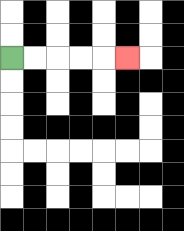{'start': '[0, 2]', 'end': '[5, 2]', 'path_directions': 'R,R,R,R,R', 'path_coordinates': '[[0, 2], [1, 2], [2, 2], [3, 2], [4, 2], [5, 2]]'}